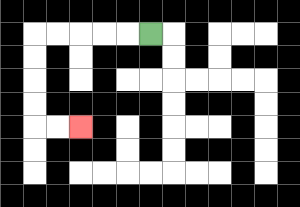{'start': '[6, 1]', 'end': '[3, 5]', 'path_directions': 'L,L,L,L,L,D,D,D,D,R,R', 'path_coordinates': '[[6, 1], [5, 1], [4, 1], [3, 1], [2, 1], [1, 1], [1, 2], [1, 3], [1, 4], [1, 5], [2, 5], [3, 5]]'}